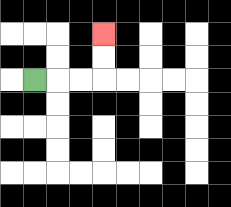{'start': '[1, 3]', 'end': '[4, 1]', 'path_directions': 'R,R,R,U,U', 'path_coordinates': '[[1, 3], [2, 3], [3, 3], [4, 3], [4, 2], [4, 1]]'}